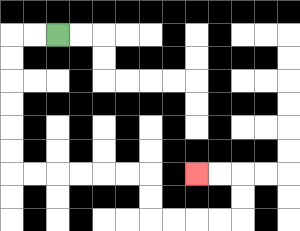{'start': '[2, 1]', 'end': '[8, 7]', 'path_directions': 'L,L,D,D,D,D,D,D,R,R,R,R,R,R,D,D,R,R,R,R,U,U,L,L', 'path_coordinates': '[[2, 1], [1, 1], [0, 1], [0, 2], [0, 3], [0, 4], [0, 5], [0, 6], [0, 7], [1, 7], [2, 7], [3, 7], [4, 7], [5, 7], [6, 7], [6, 8], [6, 9], [7, 9], [8, 9], [9, 9], [10, 9], [10, 8], [10, 7], [9, 7], [8, 7]]'}